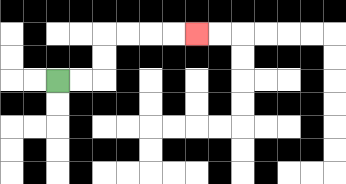{'start': '[2, 3]', 'end': '[8, 1]', 'path_directions': 'R,R,U,U,R,R,R,R', 'path_coordinates': '[[2, 3], [3, 3], [4, 3], [4, 2], [4, 1], [5, 1], [6, 1], [7, 1], [8, 1]]'}